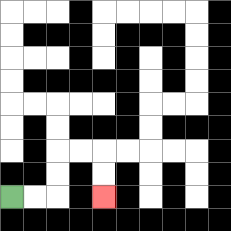{'start': '[0, 8]', 'end': '[4, 8]', 'path_directions': 'R,R,U,U,R,R,D,D', 'path_coordinates': '[[0, 8], [1, 8], [2, 8], [2, 7], [2, 6], [3, 6], [4, 6], [4, 7], [4, 8]]'}